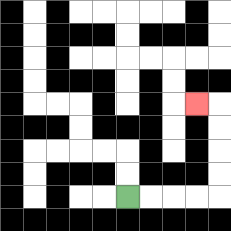{'start': '[5, 8]', 'end': '[8, 4]', 'path_directions': 'R,R,R,R,U,U,U,U,L', 'path_coordinates': '[[5, 8], [6, 8], [7, 8], [8, 8], [9, 8], [9, 7], [9, 6], [9, 5], [9, 4], [8, 4]]'}